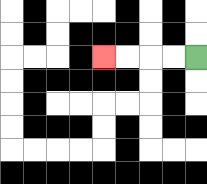{'start': '[8, 2]', 'end': '[4, 2]', 'path_directions': 'L,L,L,L', 'path_coordinates': '[[8, 2], [7, 2], [6, 2], [5, 2], [4, 2]]'}